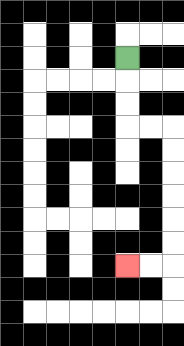{'start': '[5, 2]', 'end': '[5, 11]', 'path_directions': 'D,D,D,R,R,D,D,D,D,D,D,L,L', 'path_coordinates': '[[5, 2], [5, 3], [5, 4], [5, 5], [6, 5], [7, 5], [7, 6], [7, 7], [7, 8], [7, 9], [7, 10], [7, 11], [6, 11], [5, 11]]'}